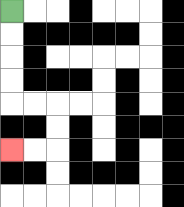{'start': '[0, 0]', 'end': '[0, 6]', 'path_directions': 'D,D,D,D,R,R,D,D,L,L', 'path_coordinates': '[[0, 0], [0, 1], [0, 2], [0, 3], [0, 4], [1, 4], [2, 4], [2, 5], [2, 6], [1, 6], [0, 6]]'}